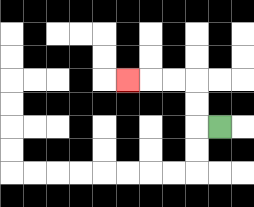{'start': '[9, 5]', 'end': '[5, 3]', 'path_directions': 'L,U,U,L,L,L', 'path_coordinates': '[[9, 5], [8, 5], [8, 4], [8, 3], [7, 3], [6, 3], [5, 3]]'}